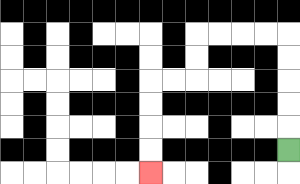{'start': '[12, 6]', 'end': '[6, 7]', 'path_directions': 'U,U,U,U,U,L,L,L,L,D,D,L,L,D,D,D,D', 'path_coordinates': '[[12, 6], [12, 5], [12, 4], [12, 3], [12, 2], [12, 1], [11, 1], [10, 1], [9, 1], [8, 1], [8, 2], [8, 3], [7, 3], [6, 3], [6, 4], [6, 5], [6, 6], [6, 7]]'}